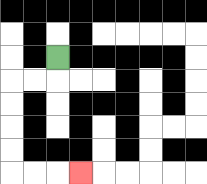{'start': '[2, 2]', 'end': '[3, 7]', 'path_directions': 'D,L,L,D,D,D,D,R,R,R', 'path_coordinates': '[[2, 2], [2, 3], [1, 3], [0, 3], [0, 4], [0, 5], [0, 6], [0, 7], [1, 7], [2, 7], [3, 7]]'}